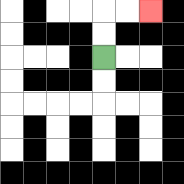{'start': '[4, 2]', 'end': '[6, 0]', 'path_directions': 'U,U,R,R', 'path_coordinates': '[[4, 2], [4, 1], [4, 0], [5, 0], [6, 0]]'}